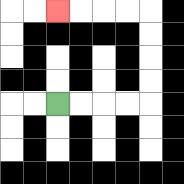{'start': '[2, 4]', 'end': '[2, 0]', 'path_directions': 'R,R,R,R,U,U,U,U,L,L,L,L', 'path_coordinates': '[[2, 4], [3, 4], [4, 4], [5, 4], [6, 4], [6, 3], [6, 2], [6, 1], [6, 0], [5, 0], [4, 0], [3, 0], [2, 0]]'}